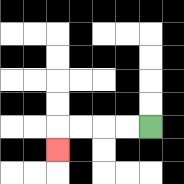{'start': '[6, 5]', 'end': '[2, 6]', 'path_directions': 'L,L,L,L,D', 'path_coordinates': '[[6, 5], [5, 5], [4, 5], [3, 5], [2, 5], [2, 6]]'}